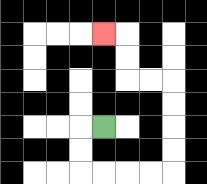{'start': '[4, 5]', 'end': '[4, 1]', 'path_directions': 'L,D,D,R,R,R,R,U,U,U,U,L,L,U,U,L', 'path_coordinates': '[[4, 5], [3, 5], [3, 6], [3, 7], [4, 7], [5, 7], [6, 7], [7, 7], [7, 6], [7, 5], [7, 4], [7, 3], [6, 3], [5, 3], [5, 2], [5, 1], [4, 1]]'}